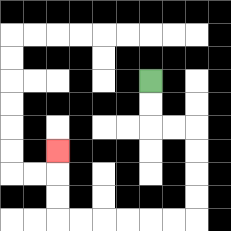{'start': '[6, 3]', 'end': '[2, 6]', 'path_directions': 'D,D,R,R,D,D,D,D,L,L,L,L,L,L,U,U,U', 'path_coordinates': '[[6, 3], [6, 4], [6, 5], [7, 5], [8, 5], [8, 6], [8, 7], [8, 8], [8, 9], [7, 9], [6, 9], [5, 9], [4, 9], [3, 9], [2, 9], [2, 8], [2, 7], [2, 6]]'}